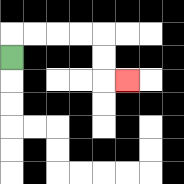{'start': '[0, 2]', 'end': '[5, 3]', 'path_directions': 'U,R,R,R,R,D,D,R', 'path_coordinates': '[[0, 2], [0, 1], [1, 1], [2, 1], [3, 1], [4, 1], [4, 2], [4, 3], [5, 3]]'}